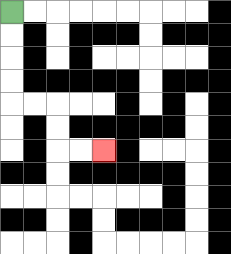{'start': '[0, 0]', 'end': '[4, 6]', 'path_directions': 'D,D,D,D,R,R,D,D,R,R', 'path_coordinates': '[[0, 0], [0, 1], [0, 2], [0, 3], [0, 4], [1, 4], [2, 4], [2, 5], [2, 6], [3, 6], [4, 6]]'}